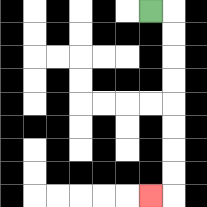{'start': '[6, 0]', 'end': '[6, 8]', 'path_directions': 'R,D,D,D,D,D,D,D,D,L', 'path_coordinates': '[[6, 0], [7, 0], [7, 1], [7, 2], [7, 3], [7, 4], [7, 5], [7, 6], [7, 7], [7, 8], [6, 8]]'}